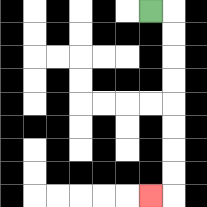{'start': '[6, 0]', 'end': '[6, 8]', 'path_directions': 'R,D,D,D,D,D,D,D,D,L', 'path_coordinates': '[[6, 0], [7, 0], [7, 1], [7, 2], [7, 3], [7, 4], [7, 5], [7, 6], [7, 7], [7, 8], [6, 8]]'}